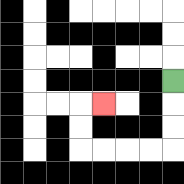{'start': '[7, 3]', 'end': '[4, 4]', 'path_directions': 'D,D,D,L,L,L,L,U,U,R', 'path_coordinates': '[[7, 3], [7, 4], [7, 5], [7, 6], [6, 6], [5, 6], [4, 6], [3, 6], [3, 5], [3, 4], [4, 4]]'}